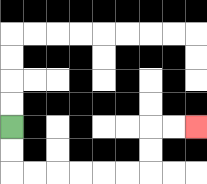{'start': '[0, 5]', 'end': '[8, 5]', 'path_directions': 'D,D,R,R,R,R,R,R,U,U,R,R', 'path_coordinates': '[[0, 5], [0, 6], [0, 7], [1, 7], [2, 7], [3, 7], [4, 7], [5, 7], [6, 7], [6, 6], [6, 5], [7, 5], [8, 5]]'}